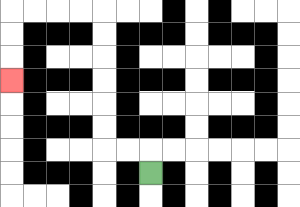{'start': '[6, 7]', 'end': '[0, 3]', 'path_directions': 'U,L,L,U,U,U,U,U,U,L,L,L,L,D,D,D', 'path_coordinates': '[[6, 7], [6, 6], [5, 6], [4, 6], [4, 5], [4, 4], [4, 3], [4, 2], [4, 1], [4, 0], [3, 0], [2, 0], [1, 0], [0, 0], [0, 1], [0, 2], [0, 3]]'}